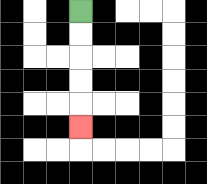{'start': '[3, 0]', 'end': '[3, 5]', 'path_directions': 'D,D,D,D,D', 'path_coordinates': '[[3, 0], [3, 1], [3, 2], [3, 3], [3, 4], [3, 5]]'}